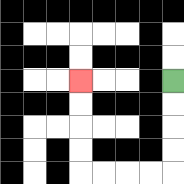{'start': '[7, 3]', 'end': '[3, 3]', 'path_directions': 'D,D,D,D,L,L,L,L,U,U,U,U', 'path_coordinates': '[[7, 3], [7, 4], [7, 5], [7, 6], [7, 7], [6, 7], [5, 7], [4, 7], [3, 7], [3, 6], [3, 5], [3, 4], [3, 3]]'}